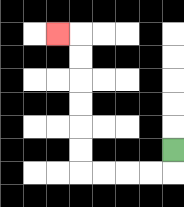{'start': '[7, 6]', 'end': '[2, 1]', 'path_directions': 'D,L,L,L,L,U,U,U,U,U,U,L', 'path_coordinates': '[[7, 6], [7, 7], [6, 7], [5, 7], [4, 7], [3, 7], [3, 6], [3, 5], [3, 4], [3, 3], [3, 2], [3, 1], [2, 1]]'}